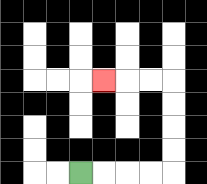{'start': '[3, 7]', 'end': '[4, 3]', 'path_directions': 'R,R,R,R,U,U,U,U,L,L,L', 'path_coordinates': '[[3, 7], [4, 7], [5, 7], [6, 7], [7, 7], [7, 6], [7, 5], [7, 4], [7, 3], [6, 3], [5, 3], [4, 3]]'}